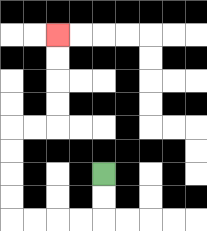{'start': '[4, 7]', 'end': '[2, 1]', 'path_directions': 'D,D,L,L,L,L,U,U,U,U,R,R,U,U,U,U', 'path_coordinates': '[[4, 7], [4, 8], [4, 9], [3, 9], [2, 9], [1, 9], [0, 9], [0, 8], [0, 7], [0, 6], [0, 5], [1, 5], [2, 5], [2, 4], [2, 3], [2, 2], [2, 1]]'}